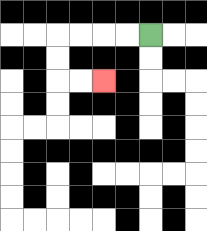{'start': '[6, 1]', 'end': '[4, 3]', 'path_directions': 'L,L,L,L,D,D,R,R', 'path_coordinates': '[[6, 1], [5, 1], [4, 1], [3, 1], [2, 1], [2, 2], [2, 3], [3, 3], [4, 3]]'}